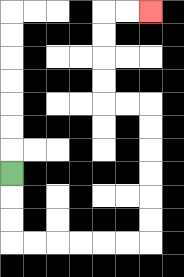{'start': '[0, 7]', 'end': '[6, 0]', 'path_directions': 'D,D,D,R,R,R,R,R,R,U,U,U,U,U,U,L,L,U,U,U,U,R,R', 'path_coordinates': '[[0, 7], [0, 8], [0, 9], [0, 10], [1, 10], [2, 10], [3, 10], [4, 10], [5, 10], [6, 10], [6, 9], [6, 8], [6, 7], [6, 6], [6, 5], [6, 4], [5, 4], [4, 4], [4, 3], [4, 2], [4, 1], [4, 0], [5, 0], [6, 0]]'}